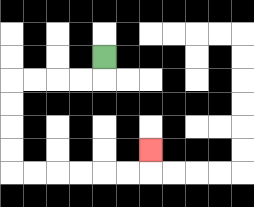{'start': '[4, 2]', 'end': '[6, 6]', 'path_directions': 'D,L,L,L,L,D,D,D,D,R,R,R,R,R,R,U', 'path_coordinates': '[[4, 2], [4, 3], [3, 3], [2, 3], [1, 3], [0, 3], [0, 4], [0, 5], [0, 6], [0, 7], [1, 7], [2, 7], [3, 7], [4, 7], [5, 7], [6, 7], [6, 6]]'}